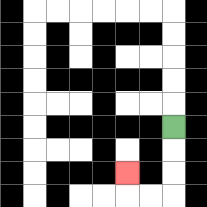{'start': '[7, 5]', 'end': '[5, 7]', 'path_directions': 'D,D,D,L,L,U', 'path_coordinates': '[[7, 5], [7, 6], [7, 7], [7, 8], [6, 8], [5, 8], [5, 7]]'}